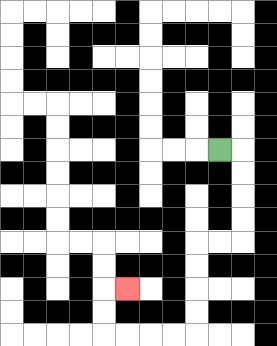{'start': '[9, 6]', 'end': '[5, 12]', 'path_directions': 'R,D,D,D,D,L,L,D,D,D,D,L,L,L,L,U,U,R', 'path_coordinates': '[[9, 6], [10, 6], [10, 7], [10, 8], [10, 9], [10, 10], [9, 10], [8, 10], [8, 11], [8, 12], [8, 13], [8, 14], [7, 14], [6, 14], [5, 14], [4, 14], [4, 13], [4, 12], [5, 12]]'}